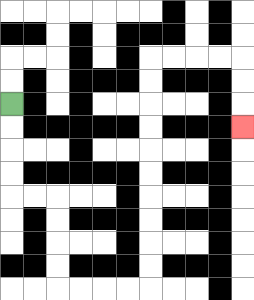{'start': '[0, 4]', 'end': '[10, 5]', 'path_directions': 'D,D,D,D,R,R,D,D,D,D,R,R,R,R,U,U,U,U,U,U,U,U,U,U,R,R,R,R,D,D,D', 'path_coordinates': '[[0, 4], [0, 5], [0, 6], [0, 7], [0, 8], [1, 8], [2, 8], [2, 9], [2, 10], [2, 11], [2, 12], [3, 12], [4, 12], [5, 12], [6, 12], [6, 11], [6, 10], [6, 9], [6, 8], [6, 7], [6, 6], [6, 5], [6, 4], [6, 3], [6, 2], [7, 2], [8, 2], [9, 2], [10, 2], [10, 3], [10, 4], [10, 5]]'}